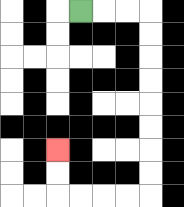{'start': '[3, 0]', 'end': '[2, 6]', 'path_directions': 'R,R,R,D,D,D,D,D,D,D,D,L,L,L,L,U,U', 'path_coordinates': '[[3, 0], [4, 0], [5, 0], [6, 0], [6, 1], [6, 2], [6, 3], [6, 4], [6, 5], [6, 6], [6, 7], [6, 8], [5, 8], [4, 8], [3, 8], [2, 8], [2, 7], [2, 6]]'}